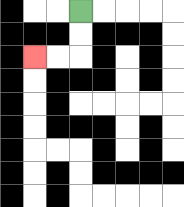{'start': '[3, 0]', 'end': '[1, 2]', 'path_directions': 'D,D,L,L', 'path_coordinates': '[[3, 0], [3, 1], [3, 2], [2, 2], [1, 2]]'}